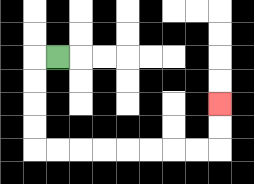{'start': '[2, 2]', 'end': '[9, 4]', 'path_directions': 'L,D,D,D,D,R,R,R,R,R,R,R,R,U,U', 'path_coordinates': '[[2, 2], [1, 2], [1, 3], [1, 4], [1, 5], [1, 6], [2, 6], [3, 6], [4, 6], [5, 6], [6, 6], [7, 6], [8, 6], [9, 6], [9, 5], [9, 4]]'}